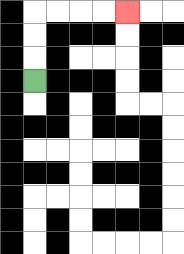{'start': '[1, 3]', 'end': '[5, 0]', 'path_directions': 'U,U,U,R,R,R,R', 'path_coordinates': '[[1, 3], [1, 2], [1, 1], [1, 0], [2, 0], [3, 0], [4, 0], [5, 0]]'}